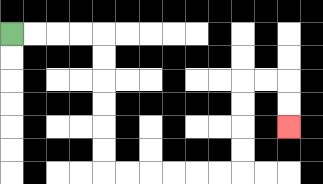{'start': '[0, 1]', 'end': '[12, 5]', 'path_directions': 'R,R,R,R,D,D,D,D,D,D,R,R,R,R,R,R,U,U,U,U,R,R,D,D', 'path_coordinates': '[[0, 1], [1, 1], [2, 1], [3, 1], [4, 1], [4, 2], [4, 3], [4, 4], [4, 5], [4, 6], [4, 7], [5, 7], [6, 7], [7, 7], [8, 7], [9, 7], [10, 7], [10, 6], [10, 5], [10, 4], [10, 3], [11, 3], [12, 3], [12, 4], [12, 5]]'}